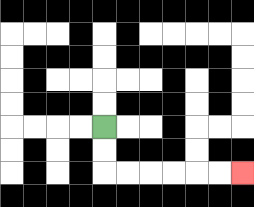{'start': '[4, 5]', 'end': '[10, 7]', 'path_directions': 'D,D,R,R,R,R,R,R', 'path_coordinates': '[[4, 5], [4, 6], [4, 7], [5, 7], [6, 7], [7, 7], [8, 7], [9, 7], [10, 7]]'}